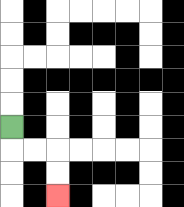{'start': '[0, 5]', 'end': '[2, 8]', 'path_directions': 'D,R,R,D,D', 'path_coordinates': '[[0, 5], [0, 6], [1, 6], [2, 6], [2, 7], [2, 8]]'}